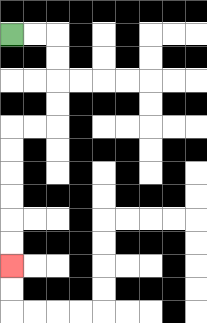{'start': '[0, 1]', 'end': '[0, 11]', 'path_directions': 'R,R,D,D,D,D,L,L,D,D,D,D,D,D', 'path_coordinates': '[[0, 1], [1, 1], [2, 1], [2, 2], [2, 3], [2, 4], [2, 5], [1, 5], [0, 5], [0, 6], [0, 7], [0, 8], [0, 9], [0, 10], [0, 11]]'}